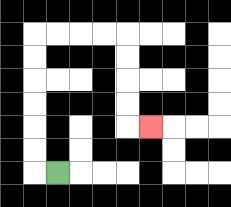{'start': '[2, 7]', 'end': '[6, 5]', 'path_directions': 'L,U,U,U,U,U,U,R,R,R,R,D,D,D,D,R', 'path_coordinates': '[[2, 7], [1, 7], [1, 6], [1, 5], [1, 4], [1, 3], [1, 2], [1, 1], [2, 1], [3, 1], [4, 1], [5, 1], [5, 2], [5, 3], [5, 4], [5, 5], [6, 5]]'}